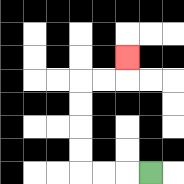{'start': '[6, 7]', 'end': '[5, 2]', 'path_directions': 'L,L,L,U,U,U,U,R,R,U', 'path_coordinates': '[[6, 7], [5, 7], [4, 7], [3, 7], [3, 6], [3, 5], [3, 4], [3, 3], [4, 3], [5, 3], [5, 2]]'}